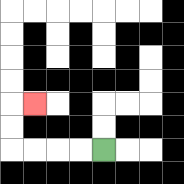{'start': '[4, 6]', 'end': '[1, 4]', 'path_directions': 'L,L,L,L,U,U,R', 'path_coordinates': '[[4, 6], [3, 6], [2, 6], [1, 6], [0, 6], [0, 5], [0, 4], [1, 4]]'}